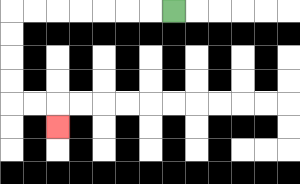{'start': '[7, 0]', 'end': '[2, 5]', 'path_directions': 'L,L,L,L,L,L,L,D,D,D,D,R,R,D', 'path_coordinates': '[[7, 0], [6, 0], [5, 0], [4, 0], [3, 0], [2, 0], [1, 0], [0, 0], [0, 1], [0, 2], [0, 3], [0, 4], [1, 4], [2, 4], [2, 5]]'}